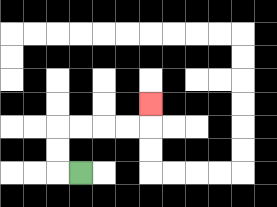{'start': '[3, 7]', 'end': '[6, 4]', 'path_directions': 'L,U,U,R,R,R,R,U', 'path_coordinates': '[[3, 7], [2, 7], [2, 6], [2, 5], [3, 5], [4, 5], [5, 5], [6, 5], [6, 4]]'}